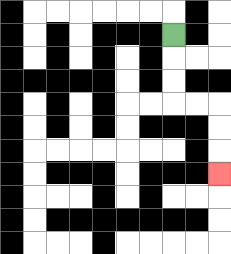{'start': '[7, 1]', 'end': '[9, 7]', 'path_directions': 'D,D,D,R,R,D,D,D', 'path_coordinates': '[[7, 1], [7, 2], [7, 3], [7, 4], [8, 4], [9, 4], [9, 5], [9, 6], [9, 7]]'}